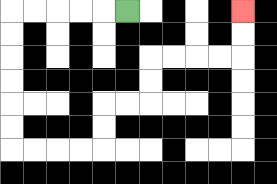{'start': '[5, 0]', 'end': '[10, 0]', 'path_directions': 'L,L,L,L,L,D,D,D,D,D,D,R,R,R,R,U,U,R,R,U,U,R,R,R,R,U,U', 'path_coordinates': '[[5, 0], [4, 0], [3, 0], [2, 0], [1, 0], [0, 0], [0, 1], [0, 2], [0, 3], [0, 4], [0, 5], [0, 6], [1, 6], [2, 6], [3, 6], [4, 6], [4, 5], [4, 4], [5, 4], [6, 4], [6, 3], [6, 2], [7, 2], [8, 2], [9, 2], [10, 2], [10, 1], [10, 0]]'}